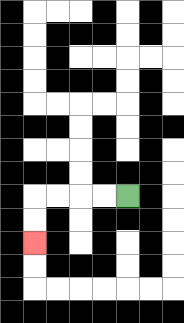{'start': '[5, 8]', 'end': '[1, 10]', 'path_directions': 'L,L,L,L,D,D', 'path_coordinates': '[[5, 8], [4, 8], [3, 8], [2, 8], [1, 8], [1, 9], [1, 10]]'}